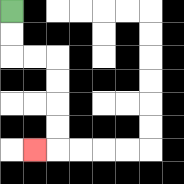{'start': '[0, 0]', 'end': '[1, 6]', 'path_directions': 'D,D,R,R,D,D,D,D,L', 'path_coordinates': '[[0, 0], [0, 1], [0, 2], [1, 2], [2, 2], [2, 3], [2, 4], [2, 5], [2, 6], [1, 6]]'}